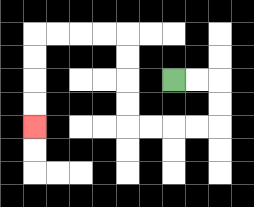{'start': '[7, 3]', 'end': '[1, 5]', 'path_directions': 'R,R,D,D,L,L,L,L,U,U,U,U,L,L,L,L,D,D,D,D', 'path_coordinates': '[[7, 3], [8, 3], [9, 3], [9, 4], [9, 5], [8, 5], [7, 5], [6, 5], [5, 5], [5, 4], [5, 3], [5, 2], [5, 1], [4, 1], [3, 1], [2, 1], [1, 1], [1, 2], [1, 3], [1, 4], [1, 5]]'}